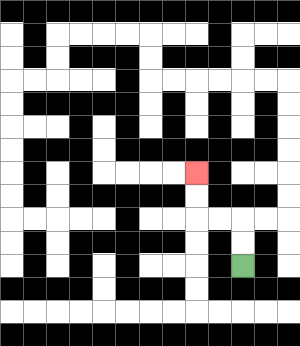{'start': '[10, 11]', 'end': '[8, 7]', 'path_directions': 'U,U,L,L,U,U', 'path_coordinates': '[[10, 11], [10, 10], [10, 9], [9, 9], [8, 9], [8, 8], [8, 7]]'}